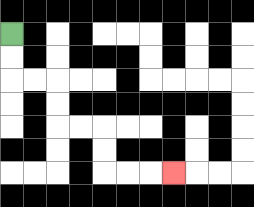{'start': '[0, 1]', 'end': '[7, 7]', 'path_directions': 'D,D,R,R,D,D,R,R,D,D,R,R,R', 'path_coordinates': '[[0, 1], [0, 2], [0, 3], [1, 3], [2, 3], [2, 4], [2, 5], [3, 5], [4, 5], [4, 6], [4, 7], [5, 7], [6, 7], [7, 7]]'}